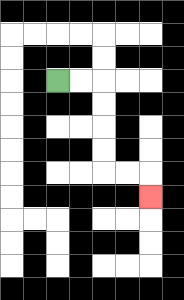{'start': '[2, 3]', 'end': '[6, 8]', 'path_directions': 'R,R,D,D,D,D,R,R,D', 'path_coordinates': '[[2, 3], [3, 3], [4, 3], [4, 4], [4, 5], [4, 6], [4, 7], [5, 7], [6, 7], [6, 8]]'}